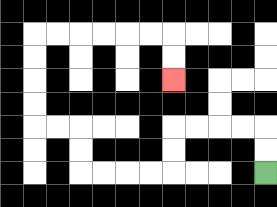{'start': '[11, 7]', 'end': '[7, 3]', 'path_directions': 'U,U,L,L,L,L,D,D,L,L,L,L,U,U,L,L,U,U,U,U,R,R,R,R,R,R,D,D', 'path_coordinates': '[[11, 7], [11, 6], [11, 5], [10, 5], [9, 5], [8, 5], [7, 5], [7, 6], [7, 7], [6, 7], [5, 7], [4, 7], [3, 7], [3, 6], [3, 5], [2, 5], [1, 5], [1, 4], [1, 3], [1, 2], [1, 1], [2, 1], [3, 1], [4, 1], [5, 1], [6, 1], [7, 1], [7, 2], [7, 3]]'}